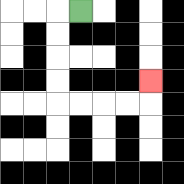{'start': '[3, 0]', 'end': '[6, 3]', 'path_directions': 'L,D,D,D,D,R,R,R,R,U', 'path_coordinates': '[[3, 0], [2, 0], [2, 1], [2, 2], [2, 3], [2, 4], [3, 4], [4, 4], [5, 4], [6, 4], [6, 3]]'}